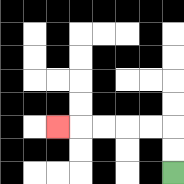{'start': '[7, 7]', 'end': '[2, 5]', 'path_directions': 'U,U,L,L,L,L,L', 'path_coordinates': '[[7, 7], [7, 6], [7, 5], [6, 5], [5, 5], [4, 5], [3, 5], [2, 5]]'}